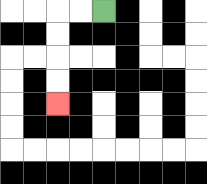{'start': '[4, 0]', 'end': '[2, 4]', 'path_directions': 'L,L,D,D,D,D', 'path_coordinates': '[[4, 0], [3, 0], [2, 0], [2, 1], [2, 2], [2, 3], [2, 4]]'}